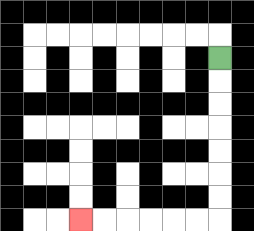{'start': '[9, 2]', 'end': '[3, 9]', 'path_directions': 'D,D,D,D,D,D,D,L,L,L,L,L,L', 'path_coordinates': '[[9, 2], [9, 3], [9, 4], [9, 5], [9, 6], [9, 7], [9, 8], [9, 9], [8, 9], [7, 9], [6, 9], [5, 9], [4, 9], [3, 9]]'}